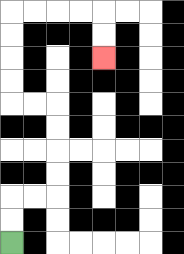{'start': '[0, 10]', 'end': '[4, 2]', 'path_directions': 'U,U,R,R,U,U,U,U,L,L,U,U,U,U,R,R,R,R,D,D', 'path_coordinates': '[[0, 10], [0, 9], [0, 8], [1, 8], [2, 8], [2, 7], [2, 6], [2, 5], [2, 4], [1, 4], [0, 4], [0, 3], [0, 2], [0, 1], [0, 0], [1, 0], [2, 0], [3, 0], [4, 0], [4, 1], [4, 2]]'}